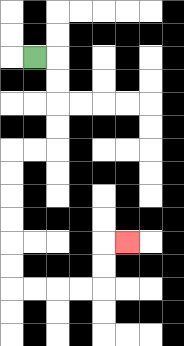{'start': '[1, 2]', 'end': '[5, 10]', 'path_directions': 'R,D,D,D,D,L,L,D,D,D,D,D,D,R,R,R,R,U,U,R', 'path_coordinates': '[[1, 2], [2, 2], [2, 3], [2, 4], [2, 5], [2, 6], [1, 6], [0, 6], [0, 7], [0, 8], [0, 9], [0, 10], [0, 11], [0, 12], [1, 12], [2, 12], [3, 12], [4, 12], [4, 11], [4, 10], [5, 10]]'}